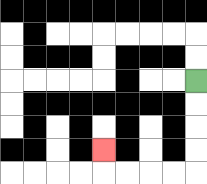{'start': '[8, 3]', 'end': '[4, 6]', 'path_directions': 'D,D,D,D,L,L,L,L,U', 'path_coordinates': '[[8, 3], [8, 4], [8, 5], [8, 6], [8, 7], [7, 7], [6, 7], [5, 7], [4, 7], [4, 6]]'}